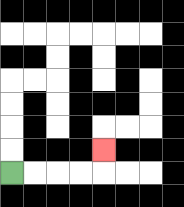{'start': '[0, 7]', 'end': '[4, 6]', 'path_directions': 'R,R,R,R,U', 'path_coordinates': '[[0, 7], [1, 7], [2, 7], [3, 7], [4, 7], [4, 6]]'}